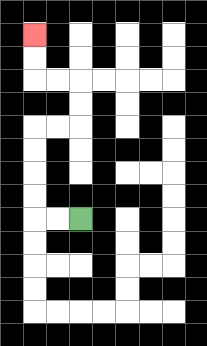{'start': '[3, 9]', 'end': '[1, 1]', 'path_directions': 'L,L,U,U,U,U,R,R,U,U,L,L,U,U', 'path_coordinates': '[[3, 9], [2, 9], [1, 9], [1, 8], [1, 7], [1, 6], [1, 5], [2, 5], [3, 5], [3, 4], [3, 3], [2, 3], [1, 3], [1, 2], [1, 1]]'}